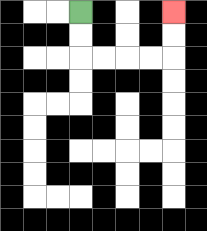{'start': '[3, 0]', 'end': '[7, 0]', 'path_directions': 'D,D,R,R,R,R,U,U', 'path_coordinates': '[[3, 0], [3, 1], [3, 2], [4, 2], [5, 2], [6, 2], [7, 2], [7, 1], [7, 0]]'}